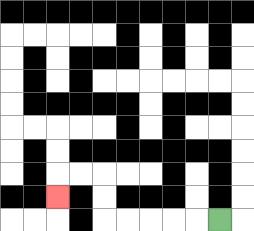{'start': '[9, 9]', 'end': '[2, 8]', 'path_directions': 'L,L,L,L,L,U,U,L,L,D', 'path_coordinates': '[[9, 9], [8, 9], [7, 9], [6, 9], [5, 9], [4, 9], [4, 8], [4, 7], [3, 7], [2, 7], [2, 8]]'}